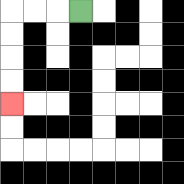{'start': '[3, 0]', 'end': '[0, 4]', 'path_directions': 'L,L,L,D,D,D,D', 'path_coordinates': '[[3, 0], [2, 0], [1, 0], [0, 0], [0, 1], [0, 2], [0, 3], [0, 4]]'}